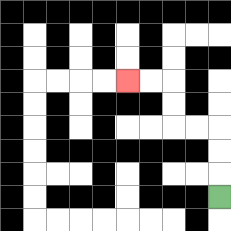{'start': '[9, 8]', 'end': '[5, 3]', 'path_directions': 'U,U,U,L,L,U,U,L,L', 'path_coordinates': '[[9, 8], [9, 7], [9, 6], [9, 5], [8, 5], [7, 5], [7, 4], [7, 3], [6, 3], [5, 3]]'}